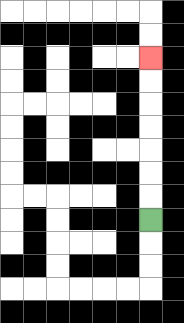{'start': '[6, 9]', 'end': '[6, 2]', 'path_directions': 'U,U,U,U,U,U,U', 'path_coordinates': '[[6, 9], [6, 8], [6, 7], [6, 6], [6, 5], [6, 4], [6, 3], [6, 2]]'}